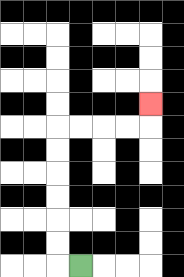{'start': '[3, 11]', 'end': '[6, 4]', 'path_directions': 'L,U,U,U,U,U,U,R,R,R,R,U', 'path_coordinates': '[[3, 11], [2, 11], [2, 10], [2, 9], [2, 8], [2, 7], [2, 6], [2, 5], [3, 5], [4, 5], [5, 5], [6, 5], [6, 4]]'}